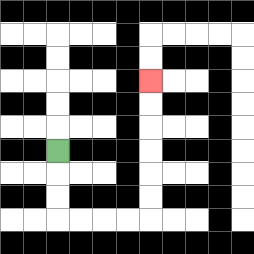{'start': '[2, 6]', 'end': '[6, 3]', 'path_directions': 'D,D,D,R,R,R,R,U,U,U,U,U,U', 'path_coordinates': '[[2, 6], [2, 7], [2, 8], [2, 9], [3, 9], [4, 9], [5, 9], [6, 9], [6, 8], [6, 7], [6, 6], [6, 5], [6, 4], [6, 3]]'}